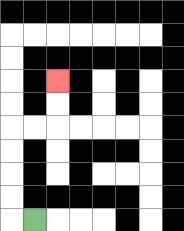{'start': '[1, 9]', 'end': '[2, 3]', 'path_directions': 'L,U,U,U,U,R,R,U,U', 'path_coordinates': '[[1, 9], [0, 9], [0, 8], [0, 7], [0, 6], [0, 5], [1, 5], [2, 5], [2, 4], [2, 3]]'}